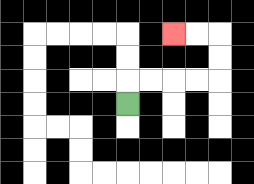{'start': '[5, 4]', 'end': '[7, 1]', 'path_directions': 'U,R,R,R,R,U,U,L,L', 'path_coordinates': '[[5, 4], [5, 3], [6, 3], [7, 3], [8, 3], [9, 3], [9, 2], [9, 1], [8, 1], [7, 1]]'}